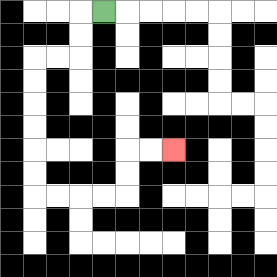{'start': '[4, 0]', 'end': '[7, 6]', 'path_directions': 'L,D,D,L,L,D,D,D,D,D,D,R,R,R,R,U,U,R,R', 'path_coordinates': '[[4, 0], [3, 0], [3, 1], [3, 2], [2, 2], [1, 2], [1, 3], [1, 4], [1, 5], [1, 6], [1, 7], [1, 8], [2, 8], [3, 8], [4, 8], [5, 8], [5, 7], [5, 6], [6, 6], [7, 6]]'}